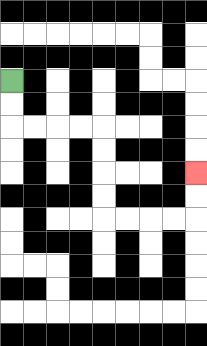{'start': '[0, 3]', 'end': '[8, 7]', 'path_directions': 'D,D,R,R,R,R,D,D,D,D,R,R,R,R,U,U', 'path_coordinates': '[[0, 3], [0, 4], [0, 5], [1, 5], [2, 5], [3, 5], [4, 5], [4, 6], [4, 7], [4, 8], [4, 9], [5, 9], [6, 9], [7, 9], [8, 9], [8, 8], [8, 7]]'}